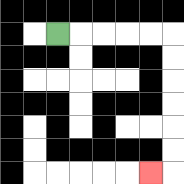{'start': '[2, 1]', 'end': '[6, 7]', 'path_directions': 'R,R,R,R,R,D,D,D,D,D,D,L', 'path_coordinates': '[[2, 1], [3, 1], [4, 1], [5, 1], [6, 1], [7, 1], [7, 2], [7, 3], [7, 4], [7, 5], [7, 6], [7, 7], [6, 7]]'}